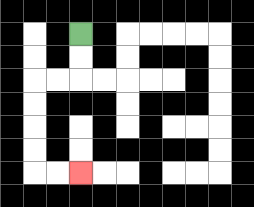{'start': '[3, 1]', 'end': '[3, 7]', 'path_directions': 'D,D,L,L,D,D,D,D,R,R', 'path_coordinates': '[[3, 1], [3, 2], [3, 3], [2, 3], [1, 3], [1, 4], [1, 5], [1, 6], [1, 7], [2, 7], [3, 7]]'}